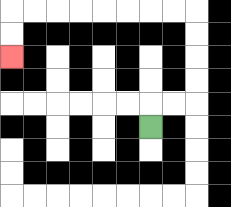{'start': '[6, 5]', 'end': '[0, 2]', 'path_directions': 'U,R,R,U,U,U,U,L,L,L,L,L,L,L,L,D,D', 'path_coordinates': '[[6, 5], [6, 4], [7, 4], [8, 4], [8, 3], [8, 2], [8, 1], [8, 0], [7, 0], [6, 0], [5, 0], [4, 0], [3, 0], [2, 0], [1, 0], [0, 0], [0, 1], [0, 2]]'}